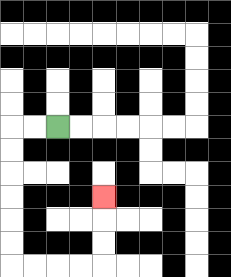{'start': '[2, 5]', 'end': '[4, 8]', 'path_directions': 'L,L,D,D,D,D,D,D,R,R,R,R,U,U,U', 'path_coordinates': '[[2, 5], [1, 5], [0, 5], [0, 6], [0, 7], [0, 8], [0, 9], [0, 10], [0, 11], [1, 11], [2, 11], [3, 11], [4, 11], [4, 10], [4, 9], [4, 8]]'}